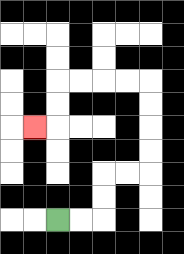{'start': '[2, 9]', 'end': '[1, 5]', 'path_directions': 'R,R,U,U,R,R,U,U,U,U,L,L,L,L,D,D,L', 'path_coordinates': '[[2, 9], [3, 9], [4, 9], [4, 8], [4, 7], [5, 7], [6, 7], [6, 6], [6, 5], [6, 4], [6, 3], [5, 3], [4, 3], [3, 3], [2, 3], [2, 4], [2, 5], [1, 5]]'}